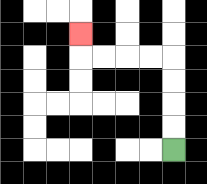{'start': '[7, 6]', 'end': '[3, 1]', 'path_directions': 'U,U,U,U,L,L,L,L,U', 'path_coordinates': '[[7, 6], [7, 5], [7, 4], [7, 3], [7, 2], [6, 2], [5, 2], [4, 2], [3, 2], [3, 1]]'}